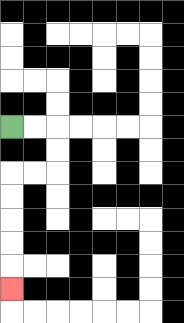{'start': '[0, 5]', 'end': '[0, 12]', 'path_directions': 'R,R,D,D,L,L,D,D,D,D,D', 'path_coordinates': '[[0, 5], [1, 5], [2, 5], [2, 6], [2, 7], [1, 7], [0, 7], [0, 8], [0, 9], [0, 10], [0, 11], [0, 12]]'}